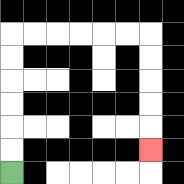{'start': '[0, 7]', 'end': '[6, 6]', 'path_directions': 'U,U,U,U,U,U,R,R,R,R,R,R,D,D,D,D,D', 'path_coordinates': '[[0, 7], [0, 6], [0, 5], [0, 4], [0, 3], [0, 2], [0, 1], [1, 1], [2, 1], [3, 1], [4, 1], [5, 1], [6, 1], [6, 2], [6, 3], [6, 4], [6, 5], [6, 6]]'}